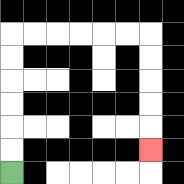{'start': '[0, 7]', 'end': '[6, 6]', 'path_directions': 'U,U,U,U,U,U,R,R,R,R,R,R,D,D,D,D,D', 'path_coordinates': '[[0, 7], [0, 6], [0, 5], [0, 4], [0, 3], [0, 2], [0, 1], [1, 1], [2, 1], [3, 1], [4, 1], [5, 1], [6, 1], [6, 2], [6, 3], [6, 4], [6, 5], [6, 6]]'}